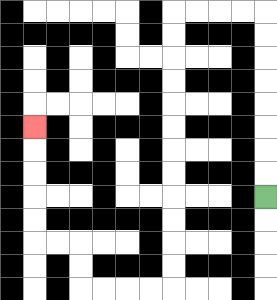{'start': '[11, 8]', 'end': '[1, 5]', 'path_directions': 'U,U,U,U,U,U,U,U,L,L,L,L,D,D,D,D,D,D,D,D,D,D,D,D,L,L,L,L,U,U,L,L,U,U,U,U,U', 'path_coordinates': '[[11, 8], [11, 7], [11, 6], [11, 5], [11, 4], [11, 3], [11, 2], [11, 1], [11, 0], [10, 0], [9, 0], [8, 0], [7, 0], [7, 1], [7, 2], [7, 3], [7, 4], [7, 5], [7, 6], [7, 7], [7, 8], [7, 9], [7, 10], [7, 11], [7, 12], [6, 12], [5, 12], [4, 12], [3, 12], [3, 11], [3, 10], [2, 10], [1, 10], [1, 9], [1, 8], [1, 7], [1, 6], [1, 5]]'}